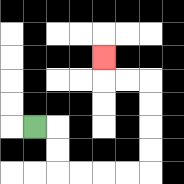{'start': '[1, 5]', 'end': '[4, 2]', 'path_directions': 'R,D,D,R,R,R,R,U,U,U,U,L,L,U', 'path_coordinates': '[[1, 5], [2, 5], [2, 6], [2, 7], [3, 7], [4, 7], [5, 7], [6, 7], [6, 6], [6, 5], [6, 4], [6, 3], [5, 3], [4, 3], [4, 2]]'}